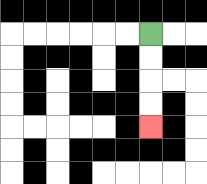{'start': '[6, 1]', 'end': '[6, 5]', 'path_directions': 'D,D,D,D', 'path_coordinates': '[[6, 1], [6, 2], [6, 3], [6, 4], [6, 5]]'}